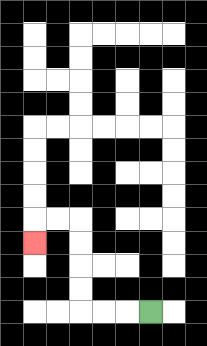{'start': '[6, 13]', 'end': '[1, 10]', 'path_directions': 'L,L,L,U,U,U,U,L,L,D', 'path_coordinates': '[[6, 13], [5, 13], [4, 13], [3, 13], [3, 12], [3, 11], [3, 10], [3, 9], [2, 9], [1, 9], [1, 10]]'}